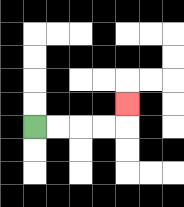{'start': '[1, 5]', 'end': '[5, 4]', 'path_directions': 'R,R,R,R,U', 'path_coordinates': '[[1, 5], [2, 5], [3, 5], [4, 5], [5, 5], [5, 4]]'}